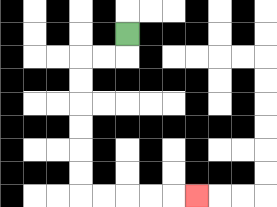{'start': '[5, 1]', 'end': '[8, 8]', 'path_directions': 'D,L,L,D,D,D,D,D,D,R,R,R,R,R', 'path_coordinates': '[[5, 1], [5, 2], [4, 2], [3, 2], [3, 3], [3, 4], [3, 5], [3, 6], [3, 7], [3, 8], [4, 8], [5, 8], [6, 8], [7, 8], [8, 8]]'}